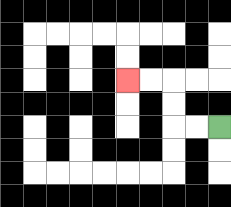{'start': '[9, 5]', 'end': '[5, 3]', 'path_directions': 'L,L,U,U,L,L', 'path_coordinates': '[[9, 5], [8, 5], [7, 5], [7, 4], [7, 3], [6, 3], [5, 3]]'}